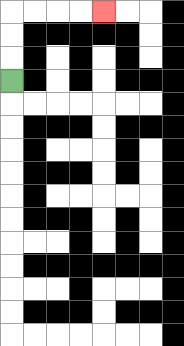{'start': '[0, 3]', 'end': '[4, 0]', 'path_directions': 'U,U,U,R,R,R,R', 'path_coordinates': '[[0, 3], [0, 2], [0, 1], [0, 0], [1, 0], [2, 0], [3, 0], [4, 0]]'}